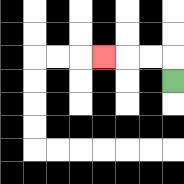{'start': '[7, 3]', 'end': '[4, 2]', 'path_directions': 'U,L,L,L', 'path_coordinates': '[[7, 3], [7, 2], [6, 2], [5, 2], [4, 2]]'}